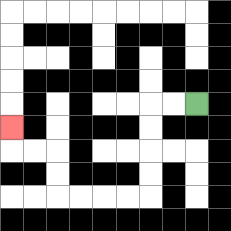{'start': '[8, 4]', 'end': '[0, 5]', 'path_directions': 'L,L,D,D,D,D,L,L,L,L,U,U,L,L,U', 'path_coordinates': '[[8, 4], [7, 4], [6, 4], [6, 5], [6, 6], [6, 7], [6, 8], [5, 8], [4, 8], [3, 8], [2, 8], [2, 7], [2, 6], [1, 6], [0, 6], [0, 5]]'}